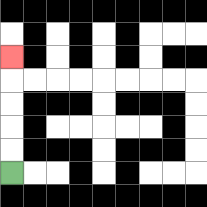{'start': '[0, 7]', 'end': '[0, 2]', 'path_directions': 'U,U,U,U,U', 'path_coordinates': '[[0, 7], [0, 6], [0, 5], [0, 4], [0, 3], [0, 2]]'}